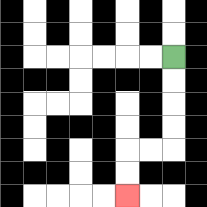{'start': '[7, 2]', 'end': '[5, 8]', 'path_directions': 'D,D,D,D,L,L,D,D', 'path_coordinates': '[[7, 2], [7, 3], [7, 4], [7, 5], [7, 6], [6, 6], [5, 6], [5, 7], [5, 8]]'}